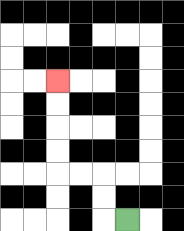{'start': '[5, 9]', 'end': '[2, 3]', 'path_directions': 'L,U,U,L,L,U,U,U,U', 'path_coordinates': '[[5, 9], [4, 9], [4, 8], [4, 7], [3, 7], [2, 7], [2, 6], [2, 5], [2, 4], [2, 3]]'}